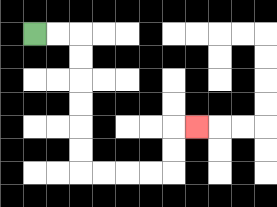{'start': '[1, 1]', 'end': '[8, 5]', 'path_directions': 'R,R,D,D,D,D,D,D,R,R,R,R,U,U,R', 'path_coordinates': '[[1, 1], [2, 1], [3, 1], [3, 2], [3, 3], [3, 4], [3, 5], [3, 6], [3, 7], [4, 7], [5, 7], [6, 7], [7, 7], [7, 6], [7, 5], [8, 5]]'}